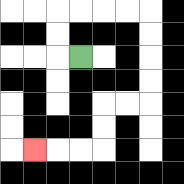{'start': '[3, 2]', 'end': '[1, 6]', 'path_directions': 'L,U,U,R,R,R,R,D,D,D,D,L,L,D,D,L,L,L', 'path_coordinates': '[[3, 2], [2, 2], [2, 1], [2, 0], [3, 0], [4, 0], [5, 0], [6, 0], [6, 1], [6, 2], [6, 3], [6, 4], [5, 4], [4, 4], [4, 5], [4, 6], [3, 6], [2, 6], [1, 6]]'}